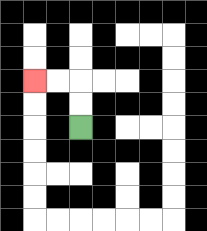{'start': '[3, 5]', 'end': '[1, 3]', 'path_directions': 'U,U,L,L', 'path_coordinates': '[[3, 5], [3, 4], [3, 3], [2, 3], [1, 3]]'}